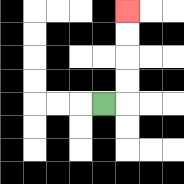{'start': '[4, 4]', 'end': '[5, 0]', 'path_directions': 'R,U,U,U,U', 'path_coordinates': '[[4, 4], [5, 4], [5, 3], [5, 2], [5, 1], [5, 0]]'}